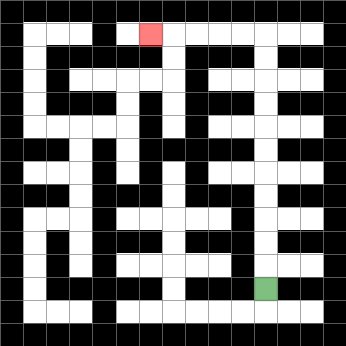{'start': '[11, 12]', 'end': '[6, 1]', 'path_directions': 'U,U,U,U,U,U,U,U,U,U,U,L,L,L,L,L', 'path_coordinates': '[[11, 12], [11, 11], [11, 10], [11, 9], [11, 8], [11, 7], [11, 6], [11, 5], [11, 4], [11, 3], [11, 2], [11, 1], [10, 1], [9, 1], [8, 1], [7, 1], [6, 1]]'}